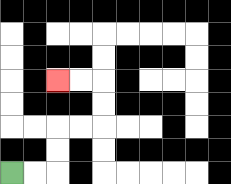{'start': '[0, 7]', 'end': '[2, 3]', 'path_directions': 'R,R,U,U,R,R,U,U,L,L', 'path_coordinates': '[[0, 7], [1, 7], [2, 7], [2, 6], [2, 5], [3, 5], [4, 5], [4, 4], [4, 3], [3, 3], [2, 3]]'}